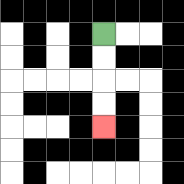{'start': '[4, 1]', 'end': '[4, 5]', 'path_directions': 'D,D,D,D', 'path_coordinates': '[[4, 1], [4, 2], [4, 3], [4, 4], [4, 5]]'}